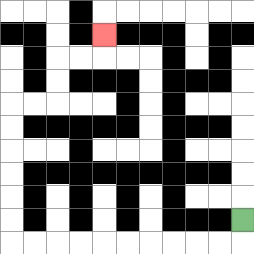{'start': '[10, 9]', 'end': '[4, 1]', 'path_directions': 'D,L,L,L,L,L,L,L,L,L,L,U,U,U,U,U,U,R,R,U,U,R,R,U', 'path_coordinates': '[[10, 9], [10, 10], [9, 10], [8, 10], [7, 10], [6, 10], [5, 10], [4, 10], [3, 10], [2, 10], [1, 10], [0, 10], [0, 9], [0, 8], [0, 7], [0, 6], [0, 5], [0, 4], [1, 4], [2, 4], [2, 3], [2, 2], [3, 2], [4, 2], [4, 1]]'}